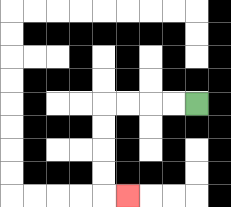{'start': '[8, 4]', 'end': '[5, 8]', 'path_directions': 'L,L,L,L,D,D,D,D,R', 'path_coordinates': '[[8, 4], [7, 4], [6, 4], [5, 4], [4, 4], [4, 5], [4, 6], [4, 7], [4, 8], [5, 8]]'}